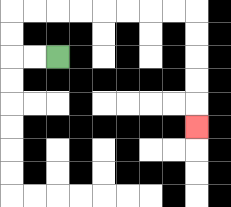{'start': '[2, 2]', 'end': '[8, 5]', 'path_directions': 'L,L,U,U,R,R,R,R,R,R,R,R,D,D,D,D,D', 'path_coordinates': '[[2, 2], [1, 2], [0, 2], [0, 1], [0, 0], [1, 0], [2, 0], [3, 0], [4, 0], [5, 0], [6, 0], [7, 0], [8, 0], [8, 1], [8, 2], [8, 3], [8, 4], [8, 5]]'}